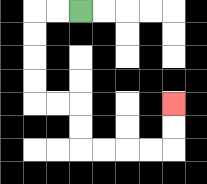{'start': '[3, 0]', 'end': '[7, 4]', 'path_directions': 'L,L,D,D,D,D,R,R,D,D,R,R,R,R,U,U', 'path_coordinates': '[[3, 0], [2, 0], [1, 0], [1, 1], [1, 2], [1, 3], [1, 4], [2, 4], [3, 4], [3, 5], [3, 6], [4, 6], [5, 6], [6, 6], [7, 6], [7, 5], [7, 4]]'}